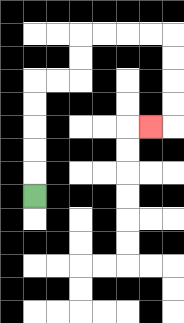{'start': '[1, 8]', 'end': '[6, 5]', 'path_directions': 'U,U,U,U,U,R,R,U,U,R,R,R,R,D,D,D,D,L', 'path_coordinates': '[[1, 8], [1, 7], [1, 6], [1, 5], [1, 4], [1, 3], [2, 3], [3, 3], [3, 2], [3, 1], [4, 1], [5, 1], [6, 1], [7, 1], [7, 2], [7, 3], [7, 4], [7, 5], [6, 5]]'}